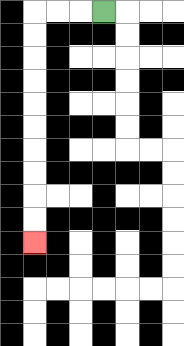{'start': '[4, 0]', 'end': '[1, 10]', 'path_directions': 'L,L,L,D,D,D,D,D,D,D,D,D,D', 'path_coordinates': '[[4, 0], [3, 0], [2, 0], [1, 0], [1, 1], [1, 2], [1, 3], [1, 4], [1, 5], [1, 6], [1, 7], [1, 8], [1, 9], [1, 10]]'}